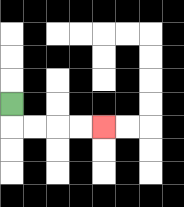{'start': '[0, 4]', 'end': '[4, 5]', 'path_directions': 'D,R,R,R,R', 'path_coordinates': '[[0, 4], [0, 5], [1, 5], [2, 5], [3, 5], [4, 5]]'}